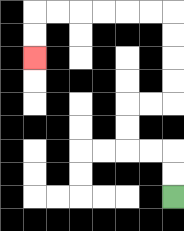{'start': '[7, 8]', 'end': '[1, 2]', 'path_directions': 'U,U,L,L,U,U,R,R,U,U,U,U,L,L,L,L,L,L,D,D', 'path_coordinates': '[[7, 8], [7, 7], [7, 6], [6, 6], [5, 6], [5, 5], [5, 4], [6, 4], [7, 4], [7, 3], [7, 2], [7, 1], [7, 0], [6, 0], [5, 0], [4, 0], [3, 0], [2, 0], [1, 0], [1, 1], [1, 2]]'}